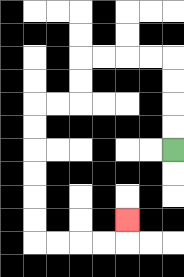{'start': '[7, 6]', 'end': '[5, 9]', 'path_directions': 'U,U,U,U,L,L,L,L,D,D,L,L,D,D,D,D,D,D,R,R,R,R,U', 'path_coordinates': '[[7, 6], [7, 5], [7, 4], [7, 3], [7, 2], [6, 2], [5, 2], [4, 2], [3, 2], [3, 3], [3, 4], [2, 4], [1, 4], [1, 5], [1, 6], [1, 7], [1, 8], [1, 9], [1, 10], [2, 10], [3, 10], [4, 10], [5, 10], [5, 9]]'}